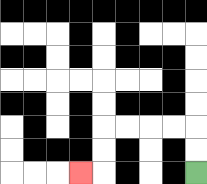{'start': '[8, 7]', 'end': '[3, 7]', 'path_directions': 'U,U,L,L,L,L,D,D,L', 'path_coordinates': '[[8, 7], [8, 6], [8, 5], [7, 5], [6, 5], [5, 5], [4, 5], [4, 6], [4, 7], [3, 7]]'}